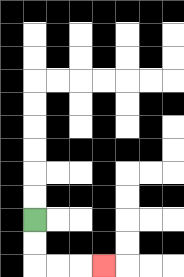{'start': '[1, 9]', 'end': '[4, 11]', 'path_directions': 'D,D,R,R,R', 'path_coordinates': '[[1, 9], [1, 10], [1, 11], [2, 11], [3, 11], [4, 11]]'}